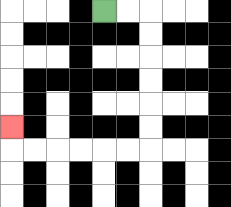{'start': '[4, 0]', 'end': '[0, 5]', 'path_directions': 'R,R,D,D,D,D,D,D,L,L,L,L,L,L,U', 'path_coordinates': '[[4, 0], [5, 0], [6, 0], [6, 1], [6, 2], [6, 3], [6, 4], [6, 5], [6, 6], [5, 6], [4, 6], [3, 6], [2, 6], [1, 6], [0, 6], [0, 5]]'}